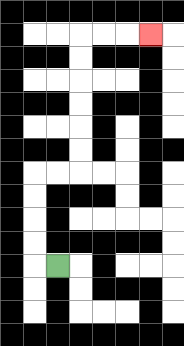{'start': '[2, 11]', 'end': '[6, 1]', 'path_directions': 'L,U,U,U,U,R,R,U,U,U,U,U,U,R,R,R', 'path_coordinates': '[[2, 11], [1, 11], [1, 10], [1, 9], [1, 8], [1, 7], [2, 7], [3, 7], [3, 6], [3, 5], [3, 4], [3, 3], [3, 2], [3, 1], [4, 1], [5, 1], [6, 1]]'}